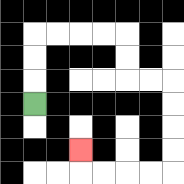{'start': '[1, 4]', 'end': '[3, 6]', 'path_directions': 'U,U,U,R,R,R,R,D,D,R,R,D,D,D,D,L,L,L,L,U', 'path_coordinates': '[[1, 4], [1, 3], [1, 2], [1, 1], [2, 1], [3, 1], [4, 1], [5, 1], [5, 2], [5, 3], [6, 3], [7, 3], [7, 4], [7, 5], [7, 6], [7, 7], [6, 7], [5, 7], [4, 7], [3, 7], [3, 6]]'}